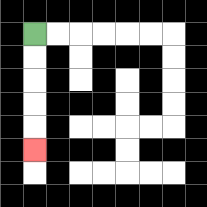{'start': '[1, 1]', 'end': '[1, 6]', 'path_directions': 'D,D,D,D,D', 'path_coordinates': '[[1, 1], [1, 2], [1, 3], [1, 4], [1, 5], [1, 6]]'}